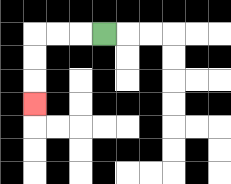{'start': '[4, 1]', 'end': '[1, 4]', 'path_directions': 'L,L,L,D,D,D', 'path_coordinates': '[[4, 1], [3, 1], [2, 1], [1, 1], [1, 2], [1, 3], [1, 4]]'}